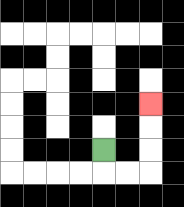{'start': '[4, 6]', 'end': '[6, 4]', 'path_directions': 'D,R,R,U,U,U', 'path_coordinates': '[[4, 6], [4, 7], [5, 7], [6, 7], [6, 6], [6, 5], [6, 4]]'}